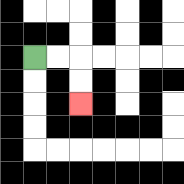{'start': '[1, 2]', 'end': '[3, 4]', 'path_directions': 'R,R,D,D', 'path_coordinates': '[[1, 2], [2, 2], [3, 2], [3, 3], [3, 4]]'}